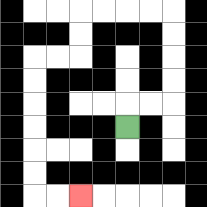{'start': '[5, 5]', 'end': '[3, 8]', 'path_directions': 'U,R,R,U,U,U,U,L,L,L,L,D,D,L,L,D,D,D,D,D,D,R,R', 'path_coordinates': '[[5, 5], [5, 4], [6, 4], [7, 4], [7, 3], [7, 2], [7, 1], [7, 0], [6, 0], [5, 0], [4, 0], [3, 0], [3, 1], [3, 2], [2, 2], [1, 2], [1, 3], [1, 4], [1, 5], [1, 6], [1, 7], [1, 8], [2, 8], [3, 8]]'}